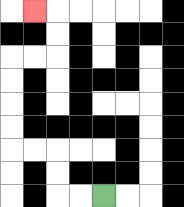{'start': '[4, 8]', 'end': '[1, 0]', 'path_directions': 'L,L,U,U,L,L,U,U,U,U,R,R,U,U,L', 'path_coordinates': '[[4, 8], [3, 8], [2, 8], [2, 7], [2, 6], [1, 6], [0, 6], [0, 5], [0, 4], [0, 3], [0, 2], [1, 2], [2, 2], [2, 1], [2, 0], [1, 0]]'}